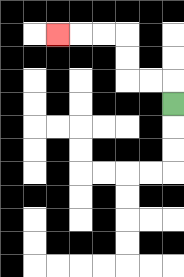{'start': '[7, 4]', 'end': '[2, 1]', 'path_directions': 'U,L,L,U,U,L,L,L', 'path_coordinates': '[[7, 4], [7, 3], [6, 3], [5, 3], [5, 2], [5, 1], [4, 1], [3, 1], [2, 1]]'}